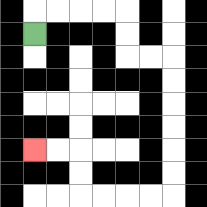{'start': '[1, 1]', 'end': '[1, 6]', 'path_directions': 'U,R,R,R,R,D,D,R,R,D,D,D,D,D,D,L,L,L,L,U,U,L,L', 'path_coordinates': '[[1, 1], [1, 0], [2, 0], [3, 0], [4, 0], [5, 0], [5, 1], [5, 2], [6, 2], [7, 2], [7, 3], [7, 4], [7, 5], [7, 6], [7, 7], [7, 8], [6, 8], [5, 8], [4, 8], [3, 8], [3, 7], [3, 6], [2, 6], [1, 6]]'}